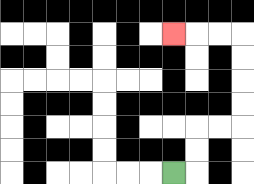{'start': '[7, 7]', 'end': '[7, 1]', 'path_directions': 'R,U,U,R,R,U,U,U,U,L,L,L', 'path_coordinates': '[[7, 7], [8, 7], [8, 6], [8, 5], [9, 5], [10, 5], [10, 4], [10, 3], [10, 2], [10, 1], [9, 1], [8, 1], [7, 1]]'}